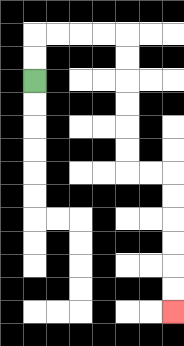{'start': '[1, 3]', 'end': '[7, 13]', 'path_directions': 'U,U,R,R,R,R,D,D,D,D,D,D,R,R,D,D,D,D,D,D', 'path_coordinates': '[[1, 3], [1, 2], [1, 1], [2, 1], [3, 1], [4, 1], [5, 1], [5, 2], [5, 3], [5, 4], [5, 5], [5, 6], [5, 7], [6, 7], [7, 7], [7, 8], [7, 9], [7, 10], [7, 11], [7, 12], [7, 13]]'}